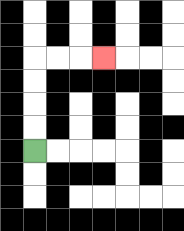{'start': '[1, 6]', 'end': '[4, 2]', 'path_directions': 'U,U,U,U,R,R,R', 'path_coordinates': '[[1, 6], [1, 5], [1, 4], [1, 3], [1, 2], [2, 2], [3, 2], [4, 2]]'}